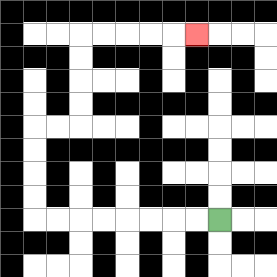{'start': '[9, 9]', 'end': '[8, 1]', 'path_directions': 'L,L,L,L,L,L,L,L,U,U,U,U,R,R,U,U,U,U,R,R,R,R,R', 'path_coordinates': '[[9, 9], [8, 9], [7, 9], [6, 9], [5, 9], [4, 9], [3, 9], [2, 9], [1, 9], [1, 8], [1, 7], [1, 6], [1, 5], [2, 5], [3, 5], [3, 4], [3, 3], [3, 2], [3, 1], [4, 1], [5, 1], [6, 1], [7, 1], [8, 1]]'}